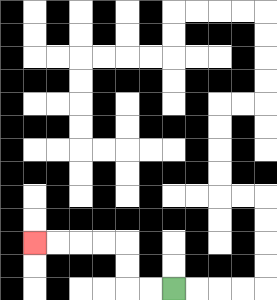{'start': '[7, 12]', 'end': '[1, 10]', 'path_directions': 'L,L,U,U,L,L,L,L', 'path_coordinates': '[[7, 12], [6, 12], [5, 12], [5, 11], [5, 10], [4, 10], [3, 10], [2, 10], [1, 10]]'}